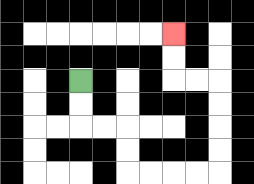{'start': '[3, 3]', 'end': '[7, 1]', 'path_directions': 'D,D,R,R,D,D,R,R,R,R,U,U,U,U,L,L,U,U', 'path_coordinates': '[[3, 3], [3, 4], [3, 5], [4, 5], [5, 5], [5, 6], [5, 7], [6, 7], [7, 7], [8, 7], [9, 7], [9, 6], [9, 5], [9, 4], [9, 3], [8, 3], [7, 3], [7, 2], [7, 1]]'}